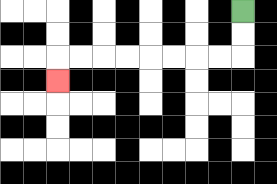{'start': '[10, 0]', 'end': '[2, 3]', 'path_directions': 'D,D,L,L,L,L,L,L,L,L,D', 'path_coordinates': '[[10, 0], [10, 1], [10, 2], [9, 2], [8, 2], [7, 2], [6, 2], [5, 2], [4, 2], [3, 2], [2, 2], [2, 3]]'}